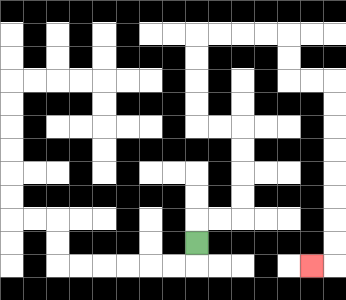{'start': '[8, 10]', 'end': '[13, 11]', 'path_directions': 'U,R,R,U,U,U,U,L,L,U,U,U,U,R,R,R,R,D,D,R,R,D,D,D,D,D,D,D,D,L', 'path_coordinates': '[[8, 10], [8, 9], [9, 9], [10, 9], [10, 8], [10, 7], [10, 6], [10, 5], [9, 5], [8, 5], [8, 4], [8, 3], [8, 2], [8, 1], [9, 1], [10, 1], [11, 1], [12, 1], [12, 2], [12, 3], [13, 3], [14, 3], [14, 4], [14, 5], [14, 6], [14, 7], [14, 8], [14, 9], [14, 10], [14, 11], [13, 11]]'}